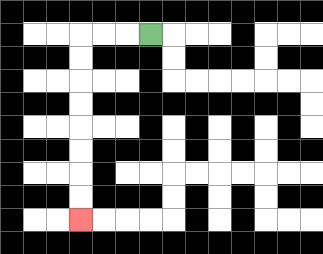{'start': '[6, 1]', 'end': '[3, 9]', 'path_directions': 'L,L,L,D,D,D,D,D,D,D,D', 'path_coordinates': '[[6, 1], [5, 1], [4, 1], [3, 1], [3, 2], [3, 3], [3, 4], [3, 5], [3, 6], [3, 7], [3, 8], [3, 9]]'}